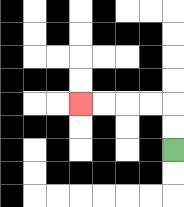{'start': '[7, 6]', 'end': '[3, 4]', 'path_directions': 'U,U,L,L,L,L', 'path_coordinates': '[[7, 6], [7, 5], [7, 4], [6, 4], [5, 4], [4, 4], [3, 4]]'}